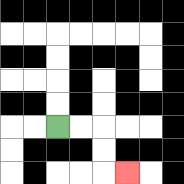{'start': '[2, 5]', 'end': '[5, 7]', 'path_directions': 'R,R,D,D,R', 'path_coordinates': '[[2, 5], [3, 5], [4, 5], [4, 6], [4, 7], [5, 7]]'}